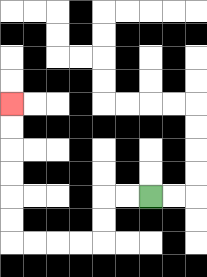{'start': '[6, 8]', 'end': '[0, 4]', 'path_directions': 'L,L,D,D,L,L,L,L,U,U,U,U,U,U', 'path_coordinates': '[[6, 8], [5, 8], [4, 8], [4, 9], [4, 10], [3, 10], [2, 10], [1, 10], [0, 10], [0, 9], [0, 8], [0, 7], [0, 6], [0, 5], [0, 4]]'}